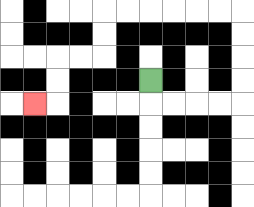{'start': '[6, 3]', 'end': '[1, 4]', 'path_directions': 'D,R,R,R,R,U,U,U,U,L,L,L,L,L,L,D,D,L,L,D,D,L', 'path_coordinates': '[[6, 3], [6, 4], [7, 4], [8, 4], [9, 4], [10, 4], [10, 3], [10, 2], [10, 1], [10, 0], [9, 0], [8, 0], [7, 0], [6, 0], [5, 0], [4, 0], [4, 1], [4, 2], [3, 2], [2, 2], [2, 3], [2, 4], [1, 4]]'}